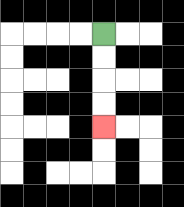{'start': '[4, 1]', 'end': '[4, 5]', 'path_directions': 'D,D,D,D', 'path_coordinates': '[[4, 1], [4, 2], [4, 3], [4, 4], [4, 5]]'}